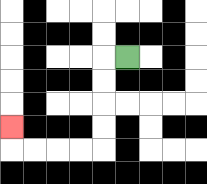{'start': '[5, 2]', 'end': '[0, 5]', 'path_directions': 'L,D,D,D,D,L,L,L,L,U', 'path_coordinates': '[[5, 2], [4, 2], [4, 3], [4, 4], [4, 5], [4, 6], [3, 6], [2, 6], [1, 6], [0, 6], [0, 5]]'}